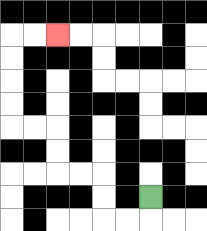{'start': '[6, 8]', 'end': '[2, 1]', 'path_directions': 'D,L,L,U,U,L,L,U,U,L,L,U,U,U,U,R,R', 'path_coordinates': '[[6, 8], [6, 9], [5, 9], [4, 9], [4, 8], [4, 7], [3, 7], [2, 7], [2, 6], [2, 5], [1, 5], [0, 5], [0, 4], [0, 3], [0, 2], [0, 1], [1, 1], [2, 1]]'}